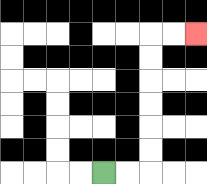{'start': '[4, 7]', 'end': '[8, 1]', 'path_directions': 'R,R,U,U,U,U,U,U,R,R', 'path_coordinates': '[[4, 7], [5, 7], [6, 7], [6, 6], [6, 5], [6, 4], [6, 3], [6, 2], [6, 1], [7, 1], [8, 1]]'}